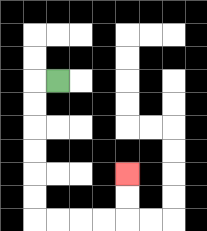{'start': '[2, 3]', 'end': '[5, 7]', 'path_directions': 'L,D,D,D,D,D,D,R,R,R,R,U,U', 'path_coordinates': '[[2, 3], [1, 3], [1, 4], [1, 5], [1, 6], [1, 7], [1, 8], [1, 9], [2, 9], [3, 9], [4, 9], [5, 9], [5, 8], [5, 7]]'}